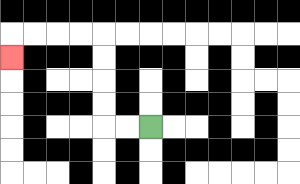{'start': '[6, 5]', 'end': '[0, 2]', 'path_directions': 'L,L,U,U,U,U,L,L,L,L,D', 'path_coordinates': '[[6, 5], [5, 5], [4, 5], [4, 4], [4, 3], [4, 2], [4, 1], [3, 1], [2, 1], [1, 1], [0, 1], [0, 2]]'}